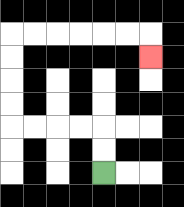{'start': '[4, 7]', 'end': '[6, 2]', 'path_directions': 'U,U,L,L,L,L,U,U,U,U,R,R,R,R,R,R,D', 'path_coordinates': '[[4, 7], [4, 6], [4, 5], [3, 5], [2, 5], [1, 5], [0, 5], [0, 4], [0, 3], [0, 2], [0, 1], [1, 1], [2, 1], [3, 1], [4, 1], [5, 1], [6, 1], [6, 2]]'}